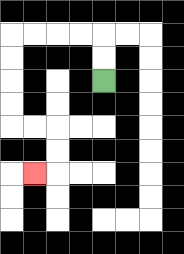{'start': '[4, 3]', 'end': '[1, 7]', 'path_directions': 'U,U,L,L,L,L,D,D,D,D,R,R,D,D,L', 'path_coordinates': '[[4, 3], [4, 2], [4, 1], [3, 1], [2, 1], [1, 1], [0, 1], [0, 2], [0, 3], [0, 4], [0, 5], [1, 5], [2, 5], [2, 6], [2, 7], [1, 7]]'}